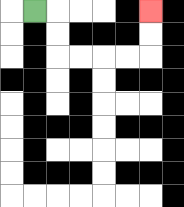{'start': '[1, 0]', 'end': '[6, 0]', 'path_directions': 'R,D,D,R,R,R,R,U,U', 'path_coordinates': '[[1, 0], [2, 0], [2, 1], [2, 2], [3, 2], [4, 2], [5, 2], [6, 2], [6, 1], [6, 0]]'}